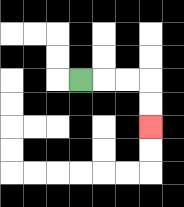{'start': '[3, 3]', 'end': '[6, 5]', 'path_directions': 'R,R,R,D,D', 'path_coordinates': '[[3, 3], [4, 3], [5, 3], [6, 3], [6, 4], [6, 5]]'}